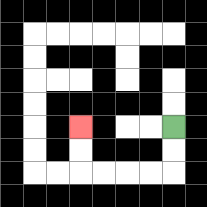{'start': '[7, 5]', 'end': '[3, 5]', 'path_directions': 'D,D,L,L,L,L,U,U', 'path_coordinates': '[[7, 5], [7, 6], [7, 7], [6, 7], [5, 7], [4, 7], [3, 7], [3, 6], [3, 5]]'}